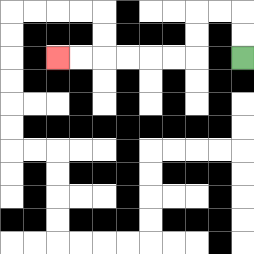{'start': '[10, 2]', 'end': '[2, 2]', 'path_directions': 'U,U,L,L,D,D,L,L,L,L,L,L', 'path_coordinates': '[[10, 2], [10, 1], [10, 0], [9, 0], [8, 0], [8, 1], [8, 2], [7, 2], [6, 2], [5, 2], [4, 2], [3, 2], [2, 2]]'}